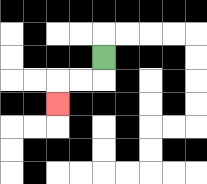{'start': '[4, 2]', 'end': '[2, 4]', 'path_directions': 'D,L,L,D', 'path_coordinates': '[[4, 2], [4, 3], [3, 3], [2, 3], [2, 4]]'}